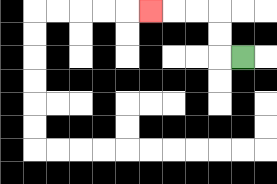{'start': '[10, 2]', 'end': '[6, 0]', 'path_directions': 'L,U,U,L,L,L', 'path_coordinates': '[[10, 2], [9, 2], [9, 1], [9, 0], [8, 0], [7, 0], [6, 0]]'}